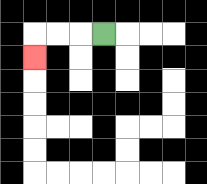{'start': '[4, 1]', 'end': '[1, 2]', 'path_directions': 'L,L,L,D', 'path_coordinates': '[[4, 1], [3, 1], [2, 1], [1, 1], [1, 2]]'}